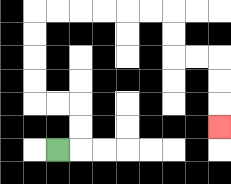{'start': '[2, 6]', 'end': '[9, 5]', 'path_directions': 'R,U,U,L,L,U,U,U,U,R,R,R,R,R,R,D,D,R,R,D,D,D', 'path_coordinates': '[[2, 6], [3, 6], [3, 5], [3, 4], [2, 4], [1, 4], [1, 3], [1, 2], [1, 1], [1, 0], [2, 0], [3, 0], [4, 0], [5, 0], [6, 0], [7, 0], [7, 1], [7, 2], [8, 2], [9, 2], [9, 3], [9, 4], [9, 5]]'}